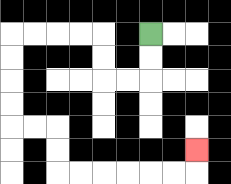{'start': '[6, 1]', 'end': '[8, 6]', 'path_directions': 'D,D,L,L,U,U,L,L,L,L,D,D,D,D,R,R,D,D,R,R,R,R,R,R,U', 'path_coordinates': '[[6, 1], [6, 2], [6, 3], [5, 3], [4, 3], [4, 2], [4, 1], [3, 1], [2, 1], [1, 1], [0, 1], [0, 2], [0, 3], [0, 4], [0, 5], [1, 5], [2, 5], [2, 6], [2, 7], [3, 7], [4, 7], [5, 7], [6, 7], [7, 7], [8, 7], [8, 6]]'}